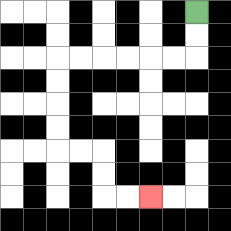{'start': '[8, 0]', 'end': '[6, 8]', 'path_directions': 'D,D,L,L,L,L,L,L,D,D,D,D,R,R,D,D,R,R', 'path_coordinates': '[[8, 0], [8, 1], [8, 2], [7, 2], [6, 2], [5, 2], [4, 2], [3, 2], [2, 2], [2, 3], [2, 4], [2, 5], [2, 6], [3, 6], [4, 6], [4, 7], [4, 8], [5, 8], [6, 8]]'}